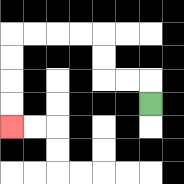{'start': '[6, 4]', 'end': '[0, 5]', 'path_directions': 'U,L,L,U,U,L,L,L,L,D,D,D,D', 'path_coordinates': '[[6, 4], [6, 3], [5, 3], [4, 3], [4, 2], [4, 1], [3, 1], [2, 1], [1, 1], [0, 1], [0, 2], [0, 3], [0, 4], [0, 5]]'}